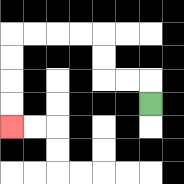{'start': '[6, 4]', 'end': '[0, 5]', 'path_directions': 'U,L,L,U,U,L,L,L,L,D,D,D,D', 'path_coordinates': '[[6, 4], [6, 3], [5, 3], [4, 3], [4, 2], [4, 1], [3, 1], [2, 1], [1, 1], [0, 1], [0, 2], [0, 3], [0, 4], [0, 5]]'}